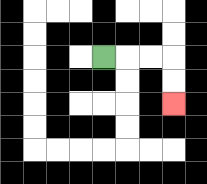{'start': '[4, 2]', 'end': '[7, 4]', 'path_directions': 'R,R,R,D,D', 'path_coordinates': '[[4, 2], [5, 2], [6, 2], [7, 2], [7, 3], [7, 4]]'}